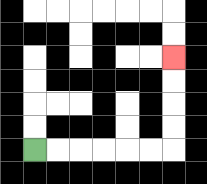{'start': '[1, 6]', 'end': '[7, 2]', 'path_directions': 'R,R,R,R,R,R,U,U,U,U', 'path_coordinates': '[[1, 6], [2, 6], [3, 6], [4, 6], [5, 6], [6, 6], [7, 6], [7, 5], [7, 4], [7, 3], [7, 2]]'}